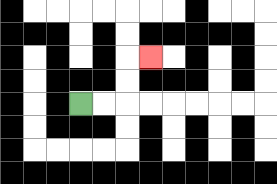{'start': '[3, 4]', 'end': '[6, 2]', 'path_directions': 'R,R,U,U,R', 'path_coordinates': '[[3, 4], [4, 4], [5, 4], [5, 3], [5, 2], [6, 2]]'}